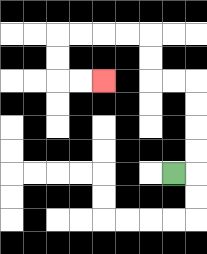{'start': '[7, 7]', 'end': '[4, 3]', 'path_directions': 'R,U,U,U,U,L,L,U,U,L,L,L,L,D,D,R,R', 'path_coordinates': '[[7, 7], [8, 7], [8, 6], [8, 5], [8, 4], [8, 3], [7, 3], [6, 3], [6, 2], [6, 1], [5, 1], [4, 1], [3, 1], [2, 1], [2, 2], [2, 3], [3, 3], [4, 3]]'}